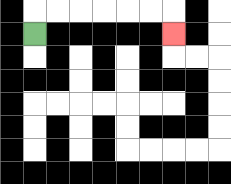{'start': '[1, 1]', 'end': '[7, 1]', 'path_directions': 'U,R,R,R,R,R,R,D', 'path_coordinates': '[[1, 1], [1, 0], [2, 0], [3, 0], [4, 0], [5, 0], [6, 0], [7, 0], [7, 1]]'}